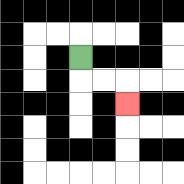{'start': '[3, 2]', 'end': '[5, 4]', 'path_directions': 'D,R,R,D', 'path_coordinates': '[[3, 2], [3, 3], [4, 3], [5, 3], [5, 4]]'}